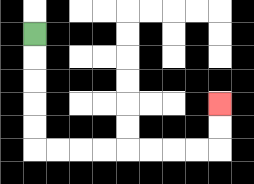{'start': '[1, 1]', 'end': '[9, 4]', 'path_directions': 'D,D,D,D,D,R,R,R,R,R,R,R,R,U,U', 'path_coordinates': '[[1, 1], [1, 2], [1, 3], [1, 4], [1, 5], [1, 6], [2, 6], [3, 6], [4, 6], [5, 6], [6, 6], [7, 6], [8, 6], [9, 6], [9, 5], [9, 4]]'}